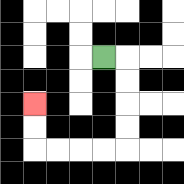{'start': '[4, 2]', 'end': '[1, 4]', 'path_directions': 'R,D,D,D,D,L,L,L,L,U,U', 'path_coordinates': '[[4, 2], [5, 2], [5, 3], [5, 4], [5, 5], [5, 6], [4, 6], [3, 6], [2, 6], [1, 6], [1, 5], [1, 4]]'}